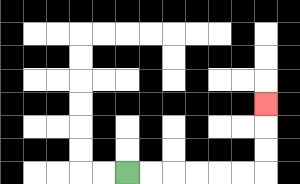{'start': '[5, 7]', 'end': '[11, 4]', 'path_directions': 'R,R,R,R,R,R,U,U,U', 'path_coordinates': '[[5, 7], [6, 7], [7, 7], [8, 7], [9, 7], [10, 7], [11, 7], [11, 6], [11, 5], [11, 4]]'}